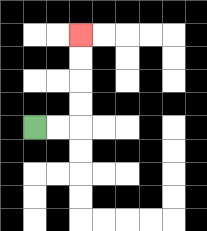{'start': '[1, 5]', 'end': '[3, 1]', 'path_directions': 'R,R,U,U,U,U', 'path_coordinates': '[[1, 5], [2, 5], [3, 5], [3, 4], [3, 3], [3, 2], [3, 1]]'}